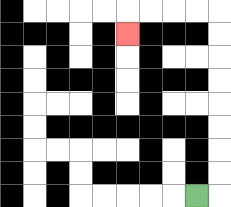{'start': '[8, 8]', 'end': '[5, 1]', 'path_directions': 'R,U,U,U,U,U,U,U,U,L,L,L,L,D', 'path_coordinates': '[[8, 8], [9, 8], [9, 7], [9, 6], [9, 5], [9, 4], [9, 3], [9, 2], [9, 1], [9, 0], [8, 0], [7, 0], [6, 0], [5, 0], [5, 1]]'}